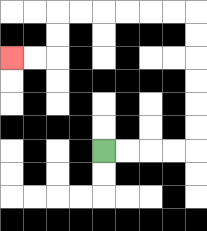{'start': '[4, 6]', 'end': '[0, 2]', 'path_directions': 'R,R,R,R,U,U,U,U,U,U,L,L,L,L,L,L,D,D,L,L', 'path_coordinates': '[[4, 6], [5, 6], [6, 6], [7, 6], [8, 6], [8, 5], [8, 4], [8, 3], [8, 2], [8, 1], [8, 0], [7, 0], [6, 0], [5, 0], [4, 0], [3, 0], [2, 0], [2, 1], [2, 2], [1, 2], [0, 2]]'}